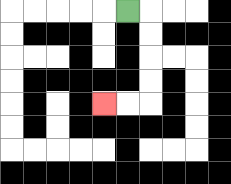{'start': '[5, 0]', 'end': '[4, 4]', 'path_directions': 'R,D,D,D,D,L,L', 'path_coordinates': '[[5, 0], [6, 0], [6, 1], [6, 2], [6, 3], [6, 4], [5, 4], [4, 4]]'}